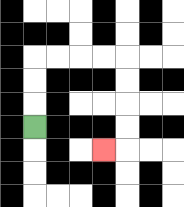{'start': '[1, 5]', 'end': '[4, 6]', 'path_directions': 'U,U,U,R,R,R,R,D,D,D,D,L', 'path_coordinates': '[[1, 5], [1, 4], [1, 3], [1, 2], [2, 2], [3, 2], [4, 2], [5, 2], [5, 3], [5, 4], [5, 5], [5, 6], [4, 6]]'}